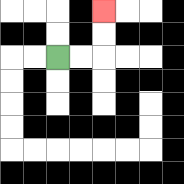{'start': '[2, 2]', 'end': '[4, 0]', 'path_directions': 'R,R,U,U', 'path_coordinates': '[[2, 2], [3, 2], [4, 2], [4, 1], [4, 0]]'}